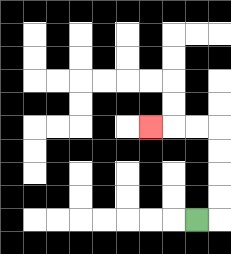{'start': '[8, 9]', 'end': '[6, 5]', 'path_directions': 'R,U,U,U,U,L,L,L', 'path_coordinates': '[[8, 9], [9, 9], [9, 8], [9, 7], [9, 6], [9, 5], [8, 5], [7, 5], [6, 5]]'}